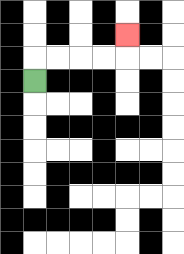{'start': '[1, 3]', 'end': '[5, 1]', 'path_directions': 'U,R,R,R,R,U', 'path_coordinates': '[[1, 3], [1, 2], [2, 2], [3, 2], [4, 2], [5, 2], [5, 1]]'}